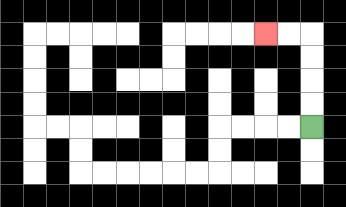{'start': '[13, 5]', 'end': '[11, 1]', 'path_directions': 'U,U,U,U,L,L', 'path_coordinates': '[[13, 5], [13, 4], [13, 3], [13, 2], [13, 1], [12, 1], [11, 1]]'}